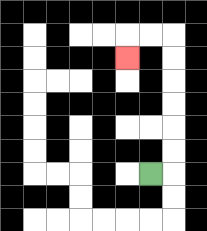{'start': '[6, 7]', 'end': '[5, 2]', 'path_directions': 'R,U,U,U,U,U,U,L,L,D', 'path_coordinates': '[[6, 7], [7, 7], [7, 6], [7, 5], [7, 4], [7, 3], [7, 2], [7, 1], [6, 1], [5, 1], [5, 2]]'}